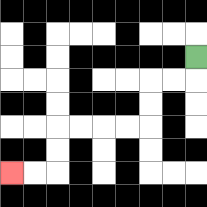{'start': '[8, 2]', 'end': '[0, 7]', 'path_directions': 'D,L,L,D,D,L,L,L,L,D,D,L,L', 'path_coordinates': '[[8, 2], [8, 3], [7, 3], [6, 3], [6, 4], [6, 5], [5, 5], [4, 5], [3, 5], [2, 5], [2, 6], [2, 7], [1, 7], [0, 7]]'}